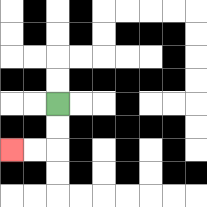{'start': '[2, 4]', 'end': '[0, 6]', 'path_directions': 'D,D,L,L', 'path_coordinates': '[[2, 4], [2, 5], [2, 6], [1, 6], [0, 6]]'}